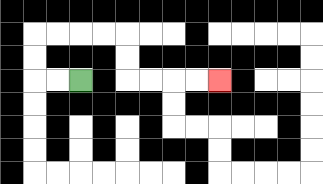{'start': '[3, 3]', 'end': '[9, 3]', 'path_directions': 'L,L,U,U,R,R,R,R,D,D,R,R,R,R', 'path_coordinates': '[[3, 3], [2, 3], [1, 3], [1, 2], [1, 1], [2, 1], [3, 1], [4, 1], [5, 1], [5, 2], [5, 3], [6, 3], [7, 3], [8, 3], [9, 3]]'}